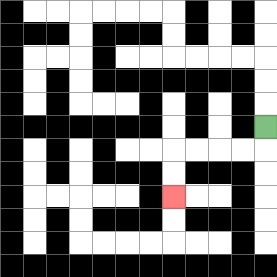{'start': '[11, 5]', 'end': '[7, 8]', 'path_directions': 'D,L,L,L,L,D,D', 'path_coordinates': '[[11, 5], [11, 6], [10, 6], [9, 6], [8, 6], [7, 6], [7, 7], [7, 8]]'}